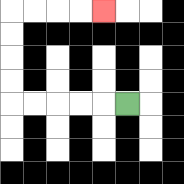{'start': '[5, 4]', 'end': '[4, 0]', 'path_directions': 'L,L,L,L,L,U,U,U,U,R,R,R,R', 'path_coordinates': '[[5, 4], [4, 4], [3, 4], [2, 4], [1, 4], [0, 4], [0, 3], [0, 2], [0, 1], [0, 0], [1, 0], [2, 0], [3, 0], [4, 0]]'}